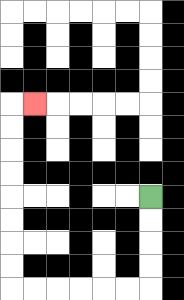{'start': '[6, 8]', 'end': '[1, 4]', 'path_directions': 'D,D,D,D,L,L,L,L,L,L,U,U,U,U,U,U,U,U,R', 'path_coordinates': '[[6, 8], [6, 9], [6, 10], [6, 11], [6, 12], [5, 12], [4, 12], [3, 12], [2, 12], [1, 12], [0, 12], [0, 11], [0, 10], [0, 9], [0, 8], [0, 7], [0, 6], [0, 5], [0, 4], [1, 4]]'}